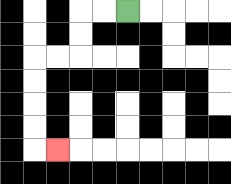{'start': '[5, 0]', 'end': '[2, 6]', 'path_directions': 'L,L,D,D,L,L,D,D,D,D,R', 'path_coordinates': '[[5, 0], [4, 0], [3, 0], [3, 1], [3, 2], [2, 2], [1, 2], [1, 3], [1, 4], [1, 5], [1, 6], [2, 6]]'}